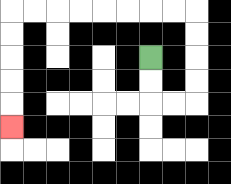{'start': '[6, 2]', 'end': '[0, 5]', 'path_directions': 'D,D,R,R,U,U,U,U,L,L,L,L,L,L,L,L,D,D,D,D,D', 'path_coordinates': '[[6, 2], [6, 3], [6, 4], [7, 4], [8, 4], [8, 3], [8, 2], [8, 1], [8, 0], [7, 0], [6, 0], [5, 0], [4, 0], [3, 0], [2, 0], [1, 0], [0, 0], [0, 1], [0, 2], [0, 3], [0, 4], [0, 5]]'}